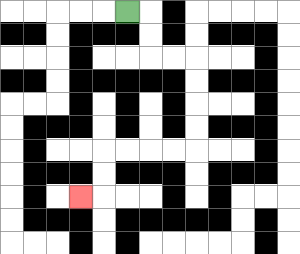{'start': '[5, 0]', 'end': '[3, 8]', 'path_directions': 'R,D,D,R,R,D,D,D,D,L,L,L,L,D,D,L', 'path_coordinates': '[[5, 0], [6, 0], [6, 1], [6, 2], [7, 2], [8, 2], [8, 3], [8, 4], [8, 5], [8, 6], [7, 6], [6, 6], [5, 6], [4, 6], [4, 7], [4, 8], [3, 8]]'}